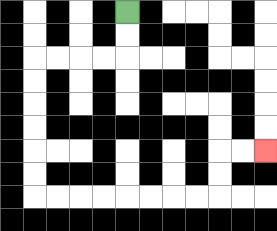{'start': '[5, 0]', 'end': '[11, 6]', 'path_directions': 'D,D,L,L,L,L,D,D,D,D,D,D,R,R,R,R,R,R,R,R,U,U,R,R', 'path_coordinates': '[[5, 0], [5, 1], [5, 2], [4, 2], [3, 2], [2, 2], [1, 2], [1, 3], [1, 4], [1, 5], [1, 6], [1, 7], [1, 8], [2, 8], [3, 8], [4, 8], [5, 8], [6, 8], [7, 8], [8, 8], [9, 8], [9, 7], [9, 6], [10, 6], [11, 6]]'}